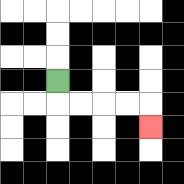{'start': '[2, 3]', 'end': '[6, 5]', 'path_directions': 'D,R,R,R,R,D', 'path_coordinates': '[[2, 3], [2, 4], [3, 4], [4, 4], [5, 4], [6, 4], [6, 5]]'}